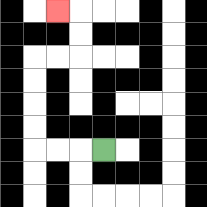{'start': '[4, 6]', 'end': '[2, 0]', 'path_directions': 'L,L,L,U,U,U,U,R,R,U,U,L', 'path_coordinates': '[[4, 6], [3, 6], [2, 6], [1, 6], [1, 5], [1, 4], [1, 3], [1, 2], [2, 2], [3, 2], [3, 1], [3, 0], [2, 0]]'}